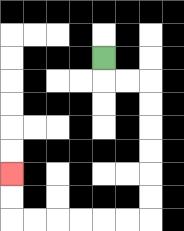{'start': '[4, 2]', 'end': '[0, 7]', 'path_directions': 'D,R,R,D,D,D,D,D,D,L,L,L,L,L,L,U,U', 'path_coordinates': '[[4, 2], [4, 3], [5, 3], [6, 3], [6, 4], [6, 5], [6, 6], [6, 7], [6, 8], [6, 9], [5, 9], [4, 9], [3, 9], [2, 9], [1, 9], [0, 9], [0, 8], [0, 7]]'}